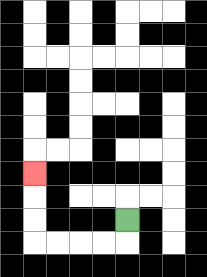{'start': '[5, 9]', 'end': '[1, 7]', 'path_directions': 'D,L,L,L,L,U,U,U', 'path_coordinates': '[[5, 9], [5, 10], [4, 10], [3, 10], [2, 10], [1, 10], [1, 9], [1, 8], [1, 7]]'}